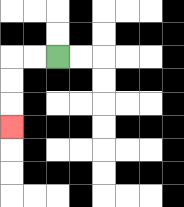{'start': '[2, 2]', 'end': '[0, 5]', 'path_directions': 'L,L,D,D,D', 'path_coordinates': '[[2, 2], [1, 2], [0, 2], [0, 3], [0, 4], [0, 5]]'}